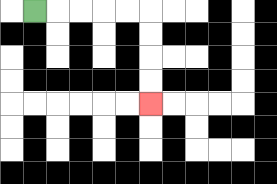{'start': '[1, 0]', 'end': '[6, 4]', 'path_directions': 'R,R,R,R,R,D,D,D,D', 'path_coordinates': '[[1, 0], [2, 0], [3, 0], [4, 0], [5, 0], [6, 0], [6, 1], [6, 2], [6, 3], [6, 4]]'}